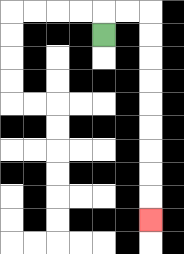{'start': '[4, 1]', 'end': '[6, 9]', 'path_directions': 'U,R,R,D,D,D,D,D,D,D,D,D', 'path_coordinates': '[[4, 1], [4, 0], [5, 0], [6, 0], [6, 1], [6, 2], [6, 3], [6, 4], [6, 5], [6, 6], [6, 7], [6, 8], [6, 9]]'}